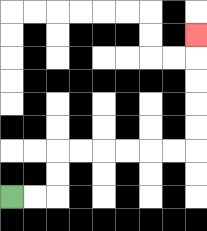{'start': '[0, 8]', 'end': '[8, 1]', 'path_directions': 'R,R,U,U,R,R,R,R,R,R,U,U,U,U,U', 'path_coordinates': '[[0, 8], [1, 8], [2, 8], [2, 7], [2, 6], [3, 6], [4, 6], [5, 6], [6, 6], [7, 6], [8, 6], [8, 5], [8, 4], [8, 3], [8, 2], [8, 1]]'}